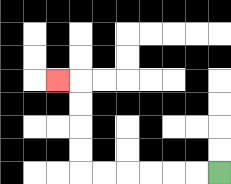{'start': '[9, 7]', 'end': '[2, 3]', 'path_directions': 'L,L,L,L,L,L,U,U,U,U,L', 'path_coordinates': '[[9, 7], [8, 7], [7, 7], [6, 7], [5, 7], [4, 7], [3, 7], [3, 6], [3, 5], [3, 4], [3, 3], [2, 3]]'}